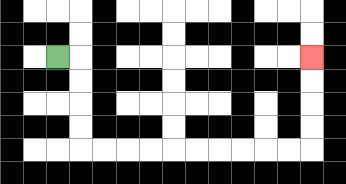{'start': '[2, 2]', 'end': '[13, 2]', 'path_directions': 'R,D,D,D,D,R,R,R,R,R,R,R,R,R,R,U,U,U,U', 'path_coordinates': '[[2, 2], [3, 2], [3, 3], [3, 4], [3, 5], [3, 6], [4, 6], [5, 6], [6, 6], [7, 6], [8, 6], [9, 6], [10, 6], [11, 6], [12, 6], [13, 6], [13, 5], [13, 4], [13, 3], [13, 2]]'}